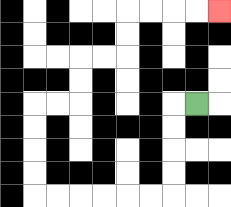{'start': '[8, 4]', 'end': '[9, 0]', 'path_directions': 'L,D,D,D,D,L,L,L,L,L,L,U,U,U,U,R,R,U,U,R,R,U,U,R,R,R,R', 'path_coordinates': '[[8, 4], [7, 4], [7, 5], [7, 6], [7, 7], [7, 8], [6, 8], [5, 8], [4, 8], [3, 8], [2, 8], [1, 8], [1, 7], [1, 6], [1, 5], [1, 4], [2, 4], [3, 4], [3, 3], [3, 2], [4, 2], [5, 2], [5, 1], [5, 0], [6, 0], [7, 0], [8, 0], [9, 0]]'}